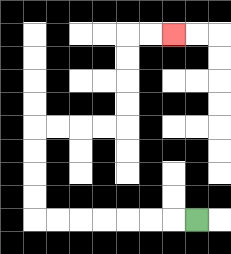{'start': '[8, 9]', 'end': '[7, 1]', 'path_directions': 'L,L,L,L,L,L,L,U,U,U,U,R,R,R,R,U,U,U,U,R,R', 'path_coordinates': '[[8, 9], [7, 9], [6, 9], [5, 9], [4, 9], [3, 9], [2, 9], [1, 9], [1, 8], [1, 7], [1, 6], [1, 5], [2, 5], [3, 5], [4, 5], [5, 5], [5, 4], [5, 3], [5, 2], [5, 1], [6, 1], [7, 1]]'}